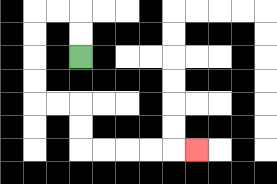{'start': '[3, 2]', 'end': '[8, 6]', 'path_directions': 'U,U,L,L,D,D,D,D,R,R,D,D,R,R,R,R,R', 'path_coordinates': '[[3, 2], [3, 1], [3, 0], [2, 0], [1, 0], [1, 1], [1, 2], [1, 3], [1, 4], [2, 4], [3, 4], [3, 5], [3, 6], [4, 6], [5, 6], [6, 6], [7, 6], [8, 6]]'}